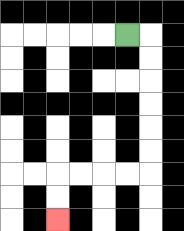{'start': '[5, 1]', 'end': '[2, 9]', 'path_directions': 'R,D,D,D,D,D,D,L,L,L,L,D,D', 'path_coordinates': '[[5, 1], [6, 1], [6, 2], [6, 3], [6, 4], [6, 5], [6, 6], [6, 7], [5, 7], [4, 7], [3, 7], [2, 7], [2, 8], [2, 9]]'}